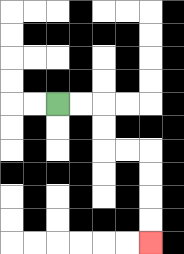{'start': '[2, 4]', 'end': '[6, 10]', 'path_directions': 'R,R,D,D,R,R,D,D,D,D', 'path_coordinates': '[[2, 4], [3, 4], [4, 4], [4, 5], [4, 6], [5, 6], [6, 6], [6, 7], [6, 8], [6, 9], [6, 10]]'}